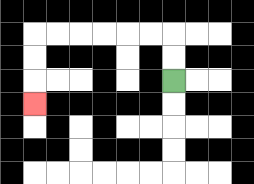{'start': '[7, 3]', 'end': '[1, 4]', 'path_directions': 'U,U,L,L,L,L,L,L,D,D,D', 'path_coordinates': '[[7, 3], [7, 2], [7, 1], [6, 1], [5, 1], [4, 1], [3, 1], [2, 1], [1, 1], [1, 2], [1, 3], [1, 4]]'}